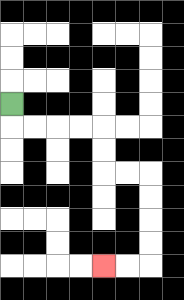{'start': '[0, 4]', 'end': '[4, 11]', 'path_directions': 'D,R,R,R,R,D,D,R,R,D,D,D,D,L,L', 'path_coordinates': '[[0, 4], [0, 5], [1, 5], [2, 5], [3, 5], [4, 5], [4, 6], [4, 7], [5, 7], [6, 7], [6, 8], [6, 9], [6, 10], [6, 11], [5, 11], [4, 11]]'}